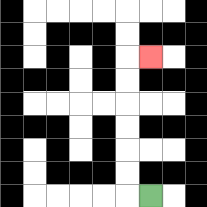{'start': '[6, 8]', 'end': '[6, 2]', 'path_directions': 'L,U,U,U,U,U,U,R', 'path_coordinates': '[[6, 8], [5, 8], [5, 7], [5, 6], [5, 5], [5, 4], [5, 3], [5, 2], [6, 2]]'}